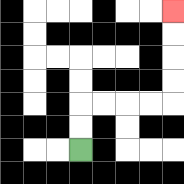{'start': '[3, 6]', 'end': '[7, 0]', 'path_directions': 'U,U,R,R,R,R,U,U,U,U', 'path_coordinates': '[[3, 6], [3, 5], [3, 4], [4, 4], [5, 4], [6, 4], [7, 4], [7, 3], [7, 2], [7, 1], [7, 0]]'}